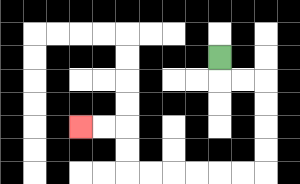{'start': '[9, 2]', 'end': '[3, 5]', 'path_directions': 'D,R,R,D,D,D,D,L,L,L,L,L,L,U,U,L,L', 'path_coordinates': '[[9, 2], [9, 3], [10, 3], [11, 3], [11, 4], [11, 5], [11, 6], [11, 7], [10, 7], [9, 7], [8, 7], [7, 7], [6, 7], [5, 7], [5, 6], [5, 5], [4, 5], [3, 5]]'}